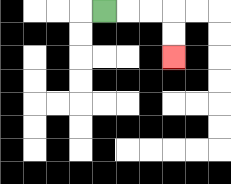{'start': '[4, 0]', 'end': '[7, 2]', 'path_directions': 'R,R,R,D,D', 'path_coordinates': '[[4, 0], [5, 0], [6, 0], [7, 0], [7, 1], [7, 2]]'}